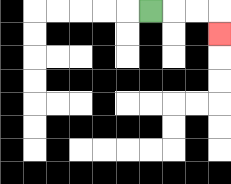{'start': '[6, 0]', 'end': '[9, 1]', 'path_directions': 'R,R,R,D', 'path_coordinates': '[[6, 0], [7, 0], [8, 0], [9, 0], [9, 1]]'}